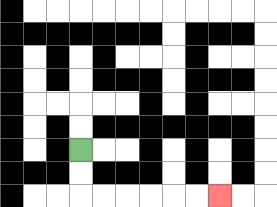{'start': '[3, 6]', 'end': '[9, 8]', 'path_directions': 'D,D,R,R,R,R,R,R', 'path_coordinates': '[[3, 6], [3, 7], [3, 8], [4, 8], [5, 8], [6, 8], [7, 8], [8, 8], [9, 8]]'}